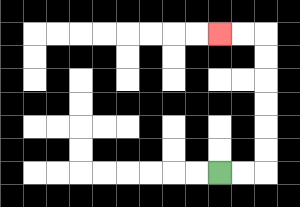{'start': '[9, 7]', 'end': '[9, 1]', 'path_directions': 'R,R,U,U,U,U,U,U,L,L', 'path_coordinates': '[[9, 7], [10, 7], [11, 7], [11, 6], [11, 5], [11, 4], [11, 3], [11, 2], [11, 1], [10, 1], [9, 1]]'}